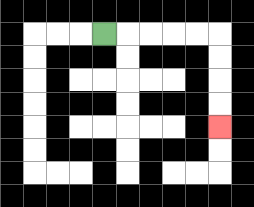{'start': '[4, 1]', 'end': '[9, 5]', 'path_directions': 'R,R,R,R,R,D,D,D,D', 'path_coordinates': '[[4, 1], [5, 1], [6, 1], [7, 1], [8, 1], [9, 1], [9, 2], [9, 3], [9, 4], [9, 5]]'}